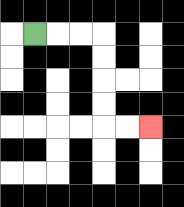{'start': '[1, 1]', 'end': '[6, 5]', 'path_directions': 'R,R,R,D,D,D,D,R,R', 'path_coordinates': '[[1, 1], [2, 1], [3, 1], [4, 1], [4, 2], [4, 3], [4, 4], [4, 5], [5, 5], [6, 5]]'}